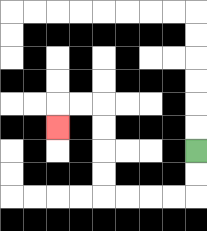{'start': '[8, 6]', 'end': '[2, 5]', 'path_directions': 'D,D,L,L,L,L,U,U,U,U,L,L,D', 'path_coordinates': '[[8, 6], [8, 7], [8, 8], [7, 8], [6, 8], [5, 8], [4, 8], [4, 7], [4, 6], [4, 5], [4, 4], [3, 4], [2, 4], [2, 5]]'}